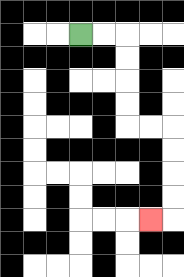{'start': '[3, 1]', 'end': '[6, 9]', 'path_directions': 'R,R,D,D,D,D,R,R,D,D,D,D,L', 'path_coordinates': '[[3, 1], [4, 1], [5, 1], [5, 2], [5, 3], [5, 4], [5, 5], [6, 5], [7, 5], [7, 6], [7, 7], [7, 8], [7, 9], [6, 9]]'}